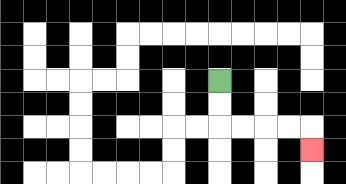{'start': '[9, 3]', 'end': '[13, 6]', 'path_directions': 'D,D,R,R,R,R,D', 'path_coordinates': '[[9, 3], [9, 4], [9, 5], [10, 5], [11, 5], [12, 5], [13, 5], [13, 6]]'}